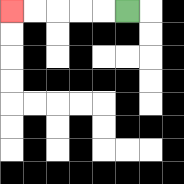{'start': '[5, 0]', 'end': '[0, 0]', 'path_directions': 'L,L,L,L,L', 'path_coordinates': '[[5, 0], [4, 0], [3, 0], [2, 0], [1, 0], [0, 0]]'}